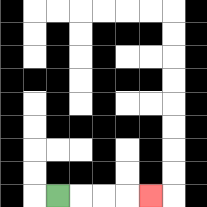{'start': '[2, 8]', 'end': '[6, 8]', 'path_directions': 'R,R,R,R', 'path_coordinates': '[[2, 8], [3, 8], [4, 8], [5, 8], [6, 8]]'}